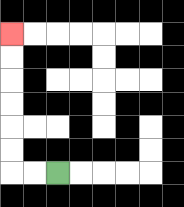{'start': '[2, 7]', 'end': '[0, 1]', 'path_directions': 'L,L,U,U,U,U,U,U', 'path_coordinates': '[[2, 7], [1, 7], [0, 7], [0, 6], [0, 5], [0, 4], [0, 3], [0, 2], [0, 1]]'}